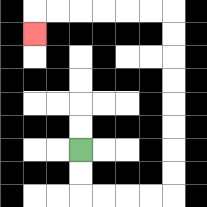{'start': '[3, 6]', 'end': '[1, 1]', 'path_directions': 'D,D,R,R,R,R,U,U,U,U,U,U,U,U,L,L,L,L,L,L,D', 'path_coordinates': '[[3, 6], [3, 7], [3, 8], [4, 8], [5, 8], [6, 8], [7, 8], [7, 7], [7, 6], [7, 5], [7, 4], [7, 3], [7, 2], [7, 1], [7, 0], [6, 0], [5, 0], [4, 0], [3, 0], [2, 0], [1, 0], [1, 1]]'}